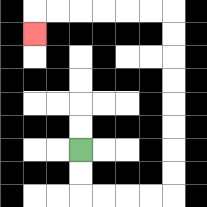{'start': '[3, 6]', 'end': '[1, 1]', 'path_directions': 'D,D,R,R,R,R,U,U,U,U,U,U,U,U,L,L,L,L,L,L,D', 'path_coordinates': '[[3, 6], [3, 7], [3, 8], [4, 8], [5, 8], [6, 8], [7, 8], [7, 7], [7, 6], [7, 5], [7, 4], [7, 3], [7, 2], [7, 1], [7, 0], [6, 0], [5, 0], [4, 0], [3, 0], [2, 0], [1, 0], [1, 1]]'}